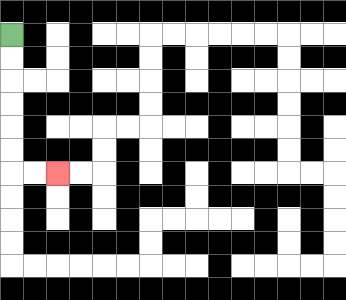{'start': '[0, 1]', 'end': '[2, 7]', 'path_directions': 'D,D,D,D,D,D,R,R', 'path_coordinates': '[[0, 1], [0, 2], [0, 3], [0, 4], [0, 5], [0, 6], [0, 7], [1, 7], [2, 7]]'}